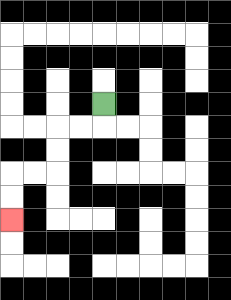{'start': '[4, 4]', 'end': '[0, 9]', 'path_directions': 'D,L,L,D,D,L,L,D,D', 'path_coordinates': '[[4, 4], [4, 5], [3, 5], [2, 5], [2, 6], [2, 7], [1, 7], [0, 7], [0, 8], [0, 9]]'}